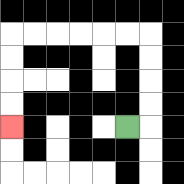{'start': '[5, 5]', 'end': '[0, 5]', 'path_directions': 'R,U,U,U,U,L,L,L,L,L,L,D,D,D,D', 'path_coordinates': '[[5, 5], [6, 5], [6, 4], [6, 3], [6, 2], [6, 1], [5, 1], [4, 1], [3, 1], [2, 1], [1, 1], [0, 1], [0, 2], [0, 3], [0, 4], [0, 5]]'}